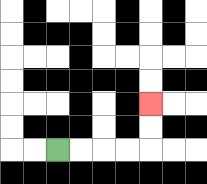{'start': '[2, 6]', 'end': '[6, 4]', 'path_directions': 'R,R,R,R,U,U', 'path_coordinates': '[[2, 6], [3, 6], [4, 6], [5, 6], [6, 6], [6, 5], [6, 4]]'}